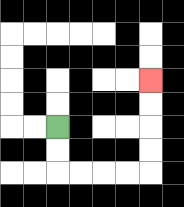{'start': '[2, 5]', 'end': '[6, 3]', 'path_directions': 'D,D,R,R,R,R,U,U,U,U', 'path_coordinates': '[[2, 5], [2, 6], [2, 7], [3, 7], [4, 7], [5, 7], [6, 7], [6, 6], [6, 5], [6, 4], [6, 3]]'}